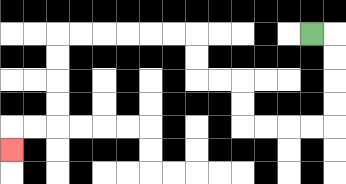{'start': '[13, 1]', 'end': '[0, 6]', 'path_directions': 'R,D,D,D,D,L,L,L,L,U,U,L,L,U,U,L,L,L,L,L,L,D,D,D,D,L,L,D', 'path_coordinates': '[[13, 1], [14, 1], [14, 2], [14, 3], [14, 4], [14, 5], [13, 5], [12, 5], [11, 5], [10, 5], [10, 4], [10, 3], [9, 3], [8, 3], [8, 2], [8, 1], [7, 1], [6, 1], [5, 1], [4, 1], [3, 1], [2, 1], [2, 2], [2, 3], [2, 4], [2, 5], [1, 5], [0, 5], [0, 6]]'}